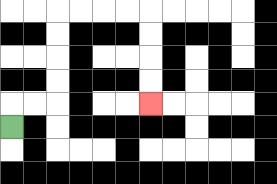{'start': '[0, 5]', 'end': '[6, 4]', 'path_directions': 'U,R,R,U,U,U,U,R,R,R,R,D,D,D,D', 'path_coordinates': '[[0, 5], [0, 4], [1, 4], [2, 4], [2, 3], [2, 2], [2, 1], [2, 0], [3, 0], [4, 0], [5, 0], [6, 0], [6, 1], [6, 2], [6, 3], [6, 4]]'}